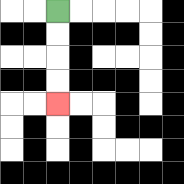{'start': '[2, 0]', 'end': '[2, 4]', 'path_directions': 'D,D,D,D', 'path_coordinates': '[[2, 0], [2, 1], [2, 2], [2, 3], [2, 4]]'}